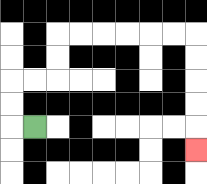{'start': '[1, 5]', 'end': '[8, 6]', 'path_directions': 'L,U,U,R,R,U,U,R,R,R,R,R,R,D,D,D,D,D', 'path_coordinates': '[[1, 5], [0, 5], [0, 4], [0, 3], [1, 3], [2, 3], [2, 2], [2, 1], [3, 1], [4, 1], [5, 1], [6, 1], [7, 1], [8, 1], [8, 2], [8, 3], [8, 4], [8, 5], [8, 6]]'}